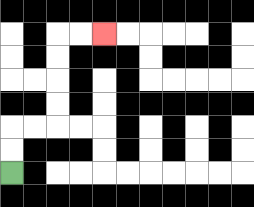{'start': '[0, 7]', 'end': '[4, 1]', 'path_directions': 'U,U,R,R,U,U,U,U,R,R', 'path_coordinates': '[[0, 7], [0, 6], [0, 5], [1, 5], [2, 5], [2, 4], [2, 3], [2, 2], [2, 1], [3, 1], [4, 1]]'}